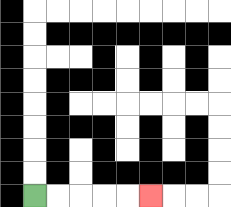{'start': '[1, 8]', 'end': '[6, 8]', 'path_directions': 'R,R,R,R,R', 'path_coordinates': '[[1, 8], [2, 8], [3, 8], [4, 8], [5, 8], [6, 8]]'}